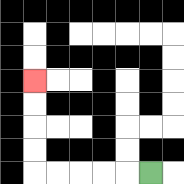{'start': '[6, 7]', 'end': '[1, 3]', 'path_directions': 'L,L,L,L,L,U,U,U,U', 'path_coordinates': '[[6, 7], [5, 7], [4, 7], [3, 7], [2, 7], [1, 7], [1, 6], [1, 5], [1, 4], [1, 3]]'}